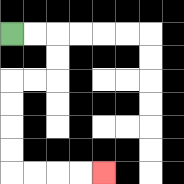{'start': '[0, 1]', 'end': '[4, 7]', 'path_directions': 'R,R,D,D,L,L,D,D,D,D,R,R,R,R', 'path_coordinates': '[[0, 1], [1, 1], [2, 1], [2, 2], [2, 3], [1, 3], [0, 3], [0, 4], [0, 5], [0, 6], [0, 7], [1, 7], [2, 7], [3, 7], [4, 7]]'}